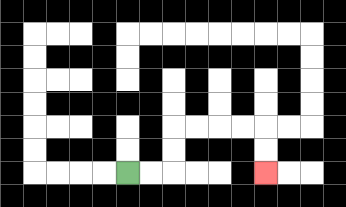{'start': '[5, 7]', 'end': '[11, 7]', 'path_directions': 'R,R,U,U,R,R,R,R,D,D', 'path_coordinates': '[[5, 7], [6, 7], [7, 7], [7, 6], [7, 5], [8, 5], [9, 5], [10, 5], [11, 5], [11, 6], [11, 7]]'}